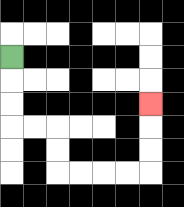{'start': '[0, 2]', 'end': '[6, 4]', 'path_directions': 'D,D,D,R,R,D,D,R,R,R,R,U,U,U', 'path_coordinates': '[[0, 2], [0, 3], [0, 4], [0, 5], [1, 5], [2, 5], [2, 6], [2, 7], [3, 7], [4, 7], [5, 7], [6, 7], [6, 6], [6, 5], [6, 4]]'}